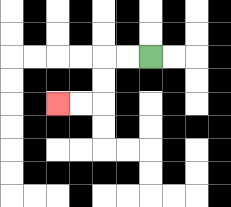{'start': '[6, 2]', 'end': '[2, 4]', 'path_directions': 'L,L,D,D,L,L', 'path_coordinates': '[[6, 2], [5, 2], [4, 2], [4, 3], [4, 4], [3, 4], [2, 4]]'}